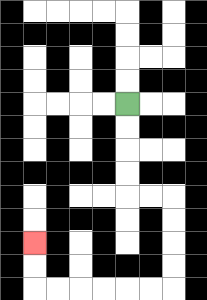{'start': '[5, 4]', 'end': '[1, 10]', 'path_directions': 'D,D,D,D,R,R,D,D,D,D,L,L,L,L,L,L,U,U', 'path_coordinates': '[[5, 4], [5, 5], [5, 6], [5, 7], [5, 8], [6, 8], [7, 8], [7, 9], [7, 10], [7, 11], [7, 12], [6, 12], [5, 12], [4, 12], [3, 12], [2, 12], [1, 12], [1, 11], [1, 10]]'}